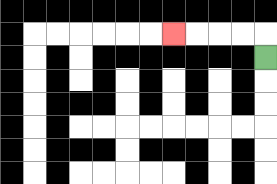{'start': '[11, 2]', 'end': '[7, 1]', 'path_directions': 'U,L,L,L,L', 'path_coordinates': '[[11, 2], [11, 1], [10, 1], [9, 1], [8, 1], [7, 1]]'}